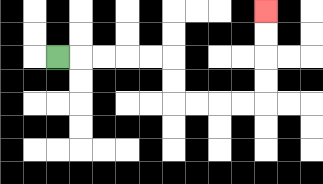{'start': '[2, 2]', 'end': '[11, 0]', 'path_directions': 'R,R,R,R,R,D,D,R,R,R,R,U,U,U,U', 'path_coordinates': '[[2, 2], [3, 2], [4, 2], [5, 2], [6, 2], [7, 2], [7, 3], [7, 4], [8, 4], [9, 4], [10, 4], [11, 4], [11, 3], [11, 2], [11, 1], [11, 0]]'}